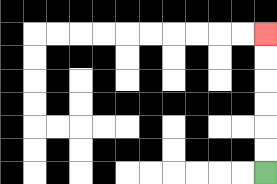{'start': '[11, 7]', 'end': '[11, 1]', 'path_directions': 'U,U,U,U,U,U', 'path_coordinates': '[[11, 7], [11, 6], [11, 5], [11, 4], [11, 3], [11, 2], [11, 1]]'}